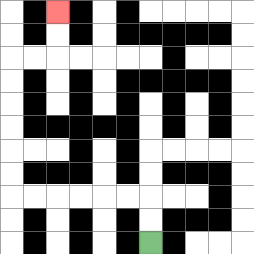{'start': '[6, 10]', 'end': '[2, 0]', 'path_directions': 'U,U,L,L,L,L,L,L,U,U,U,U,U,U,R,R,U,U', 'path_coordinates': '[[6, 10], [6, 9], [6, 8], [5, 8], [4, 8], [3, 8], [2, 8], [1, 8], [0, 8], [0, 7], [0, 6], [0, 5], [0, 4], [0, 3], [0, 2], [1, 2], [2, 2], [2, 1], [2, 0]]'}